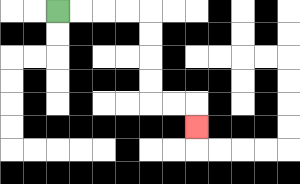{'start': '[2, 0]', 'end': '[8, 5]', 'path_directions': 'R,R,R,R,D,D,D,D,R,R,D', 'path_coordinates': '[[2, 0], [3, 0], [4, 0], [5, 0], [6, 0], [6, 1], [6, 2], [6, 3], [6, 4], [7, 4], [8, 4], [8, 5]]'}